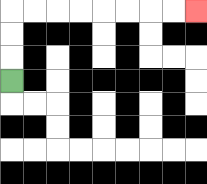{'start': '[0, 3]', 'end': '[8, 0]', 'path_directions': 'U,U,U,R,R,R,R,R,R,R,R', 'path_coordinates': '[[0, 3], [0, 2], [0, 1], [0, 0], [1, 0], [2, 0], [3, 0], [4, 0], [5, 0], [6, 0], [7, 0], [8, 0]]'}